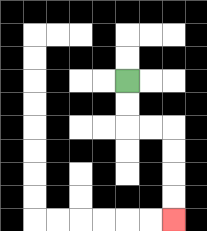{'start': '[5, 3]', 'end': '[7, 9]', 'path_directions': 'D,D,R,R,D,D,D,D', 'path_coordinates': '[[5, 3], [5, 4], [5, 5], [6, 5], [7, 5], [7, 6], [7, 7], [7, 8], [7, 9]]'}